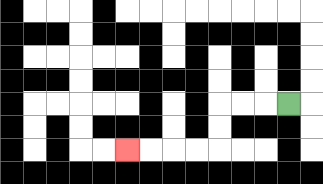{'start': '[12, 4]', 'end': '[5, 6]', 'path_directions': 'L,L,L,D,D,L,L,L,L', 'path_coordinates': '[[12, 4], [11, 4], [10, 4], [9, 4], [9, 5], [9, 6], [8, 6], [7, 6], [6, 6], [5, 6]]'}